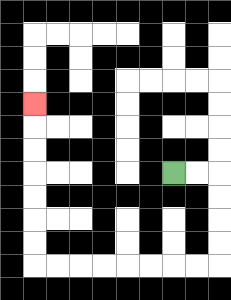{'start': '[7, 7]', 'end': '[1, 4]', 'path_directions': 'R,R,D,D,D,D,L,L,L,L,L,L,L,L,U,U,U,U,U,U,U', 'path_coordinates': '[[7, 7], [8, 7], [9, 7], [9, 8], [9, 9], [9, 10], [9, 11], [8, 11], [7, 11], [6, 11], [5, 11], [4, 11], [3, 11], [2, 11], [1, 11], [1, 10], [1, 9], [1, 8], [1, 7], [1, 6], [1, 5], [1, 4]]'}